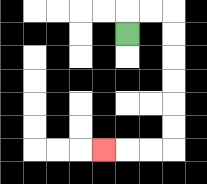{'start': '[5, 1]', 'end': '[4, 6]', 'path_directions': 'U,R,R,D,D,D,D,D,D,L,L,L', 'path_coordinates': '[[5, 1], [5, 0], [6, 0], [7, 0], [7, 1], [7, 2], [7, 3], [7, 4], [7, 5], [7, 6], [6, 6], [5, 6], [4, 6]]'}